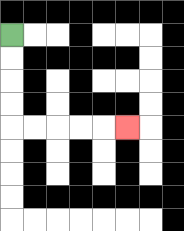{'start': '[0, 1]', 'end': '[5, 5]', 'path_directions': 'D,D,D,D,R,R,R,R,R', 'path_coordinates': '[[0, 1], [0, 2], [0, 3], [0, 4], [0, 5], [1, 5], [2, 5], [3, 5], [4, 5], [5, 5]]'}